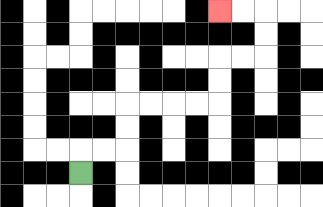{'start': '[3, 7]', 'end': '[9, 0]', 'path_directions': 'U,R,R,U,U,R,R,R,R,U,U,R,R,U,U,L,L', 'path_coordinates': '[[3, 7], [3, 6], [4, 6], [5, 6], [5, 5], [5, 4], [6, 4], [7, 4], [8, 4], [9, 4], [9, 3], [9, 2], [10, 2], [11, 2], [11, 1], [11, 0], [10, 0], [9, 0]]'}